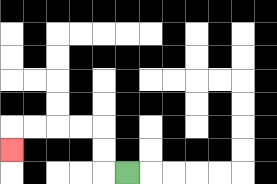{'start': '[5, 7]', 'end': '[0, 6]', 'path_directions': 'L,U,U,L,L,L,L,D', 'path_coordinates': '[[5, 7], [4, 7], [4, 6], [4, 5], [3, 5], [2, 5], [1, 5], [0, 5], [0, 6]]'}